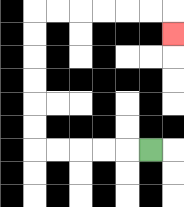{'start': '[6, 6]', 'end': '[7, 1]', 'path_directions': 'L,L,L,L,L,U,U,U,U,U,U,R,R,R,R,R,R,D', 'path_coordinates': '[[6, 6], [5, 6], [4, 6], [3, 6], [2, 6], [1, 6], [1, 5], [1, 4], [1, 3], [1, 2], [1, 1], [1, 0], [2, 0], [3, 0], [4, 0], [5, 0], [6, 0], [7, 0], [7, 1]]'}